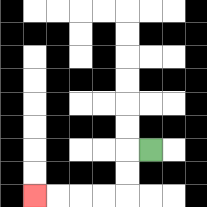{'start': '[6, 6]', 'end': '[1, 8]', 'path_directions': 'L,D,D,L,L,L,L', 'path_coordinates': '[[6, 6], [5, 6], [5, 7], [5, 8], [4, 8], [3, 8], [2, 8], [1, 8]]'}